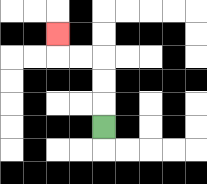{'start': '[4, 5]', 'end': '[2, 1]', 'path_directions': 'U,U,U,L,L,U', 'path_coordinates': '[[4, 5], [4, 4], [4, 3], [4, 2], [3, 2], [2, 2], [2, 1]]'}